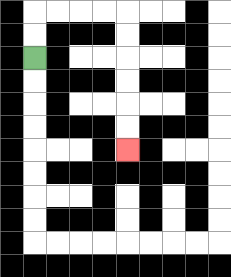{'start': '[1, 2]', 'end': '[5, 6]', 'path_directions': 'U,U,R,R,R,R,D,D,D,D,D,D', 'path_coordinates': '[[1, 2], [1, 1], [1, 0], [2, 0], [3, 0], [4, 0], [5, 0], [5, 1], [5, 2], [5, 3], [5, 4], [5, 5], [5, 6]]'}